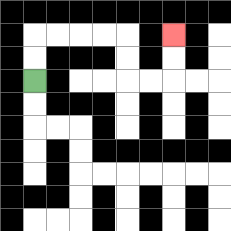{'start': '[1, 3]', 'end': '[7, 1]', 'path_directions': 'U,U,R,R,R,R,D,D,R,R,U,U', 'path_coordinates': '[[1, 3], [1, 2], [1, 1], [2, 1], [3, 1], [4, 1], [5, 1], [5, 2], [5, 3], [6, 3], [7, 3], [7, 2], [7, 1]]'}